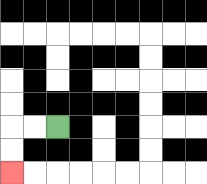{'start': '[2, 5]', 'end': '[0, 7]', 'path_directions': 'L,L,D,D', 'path_coordinates': '[[2, 5], [1, 5], [0, 5], [0, 6], [0, 7]]'}